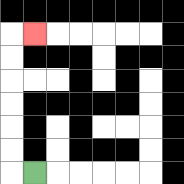{'start': '[1, 7]', 'end': '[1, 1]', 'path_directions': 'L,U,U,U,U,U,U,R', 'path_coordinates': '[[1, 7], [0, 7], [0, 6], [0, 5], [0, 4], [0, 3], [0, 2], [0, 1], [1, 1]]'}